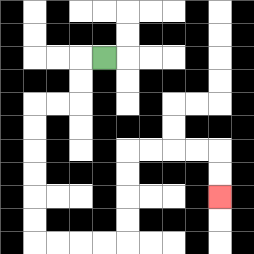{'start': '[4, 2]', 'end': '[9, 8]', 'path_directions': 'L,D,D,L,L,D,D,D,D,D,D,R,R,R,R,U,U,U,U,R,R,R,R,D,D', 'path_coordinates': '[[4, 2], [3, 2], [3, 3], [3, 4], [2, 4], [1, 4], [1, 5], [1, 6], [1, 7], [1, 8], [1, 9], [1, 10], [2, 10], [3, 10], [4, 10], [5, 10], [5, 9], [5, 8], [5, 7], [5, 6], [6, 6], [7, 6], [8, 6], [9, 6], [9, 7], [9, 8]]'}